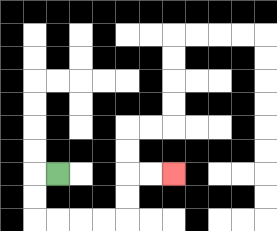{'start': '[2, 7]', 'end': '[7, 7]', 'path_directions': 'L,D,D,R,R,R,R,U,U,R,R', 'path_coordinates': '[[2, 7], [1, 7], [1, 8], [1, 9], [2, 9], [3, 9], [4, 9], [5, 9], [5, 8], [5, 7], [6, 7], [7, 7]]'}